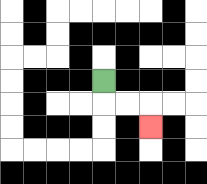{'start': '[4, 3]', 'end': '[6, 5]', 'path_directions': 'D,R,R,D', 'path_coordinates': '[[4, 3], [4, 4], [5, 4], [6, 4], [6, 5]]'}